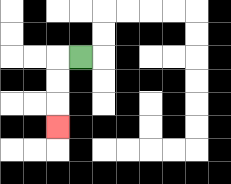{'start': '[3, 2]', 'end': '[2, 5]', 'path_directions': 'L,D,D,D', 'path_coordinates': '[[3, 2], [2, 2], [2, 3], [2, 4], [2, 5]]'}